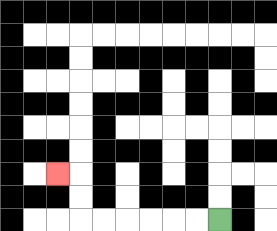{'start': '[9, 9]', 'end': '[2, 7]', 'path_directions': 'L,L,L,L,L,L,U,U,L', 'path_coordinates': '[[9, 9], [8, 9], [7, 9], [6, 9], [5, 9], [4, 9], [3, 9], [3, 8], [3, 7], [2, 7]]'}